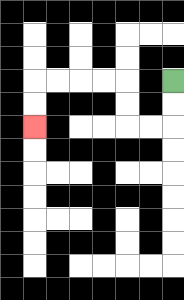{'start': '[7, 3]', 'end': '[1, 5]', 'path_directions': 'D,D,L,L,U,U,L,L,L,L,D,D', 'path_coordinates': '[[7, 3], [7, 4], [7, 5], [6, 5], [5, 5], [5, 4], [5, 3], [4, 3], [3, 3], [2, 3], [1, 3], [1, 4], [1, 5]]'}